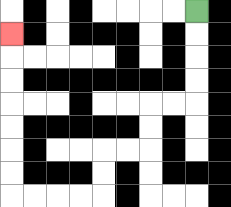{'start': '[8, 0]', 'end': '[0, 1]', 'path_directions': 'D,D,D,D,L,L,D,D,L,L,D,D,L,L,L,L,U,U,U,U,U,U,U', 'path_coordinates': '[[8, 0], [8, 1], [8, 2], [8, 3], [8, 4], [7, 4], [6, 4], [6, 5], [6, 6], [5, 6], [4, 6], [4, 7], [4, 8], [3, 8], [2, 8], [1, 8], [0, 8], [0, 7], [0, 6], [0, 5], [0, 4], [0, 3], [0, 2], [0, 1]]'}